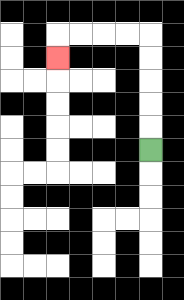{'start': '[6, 6]', 'end': '[2, 2]', 'path_directions': 'U,U,U,U,U,L,L,L,L,D', 'path_coordinates': '[[6, 6], [6, 5], [6, 4], [6, 3], [6, 2], [6, 1], [5, 1], [4, 1], [3, 1], [2, 1], [2, 2]]'}